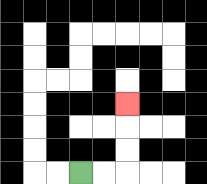{'start': '[3, 7]', 'end': '[5, 4]', 'path_directions': 'R,R,U,U,U', 'path_coordinates': '[[3, 7], [4, 7], [5, 7], [5, 6], [5, 5], [5, 4]]'}